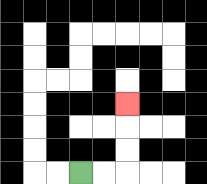{'start': '[3, 7]', 'end': '[5, 4]', 'path_directions': 'R,R,U,U,U', 'path_coordinates': '[[3, 7], [4, 7], [5, 7], [5, 6], [5, 5], [5, 4]]'}